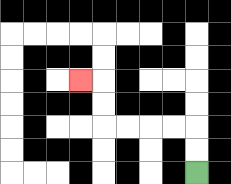{'start': '[8, 7]', 'end': '[3, 3]', 'path_directions': 'U,U,L,L,L,L,U,U,L', 'path_coordinates': '[[8, 7], [8, 6], [8, 5], [7, 5], [6, 5], [5, 5], [4, 5], [4, 4], [4, 3], [3, 3]]'}